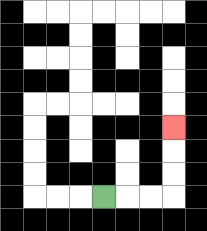{'start': '[4, 8]', 'end': '[7, 5]', 'path_directions': 'R,R,R,U,U,U', 'path_coordinates': '[[4, 8], [5, 8], [6, 8], [7, 8], [7, 7], [7, 6], [7, 5]]'}